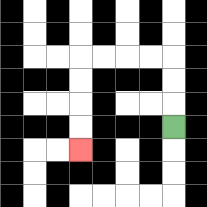{'start': '[7, 5]', 'end': '[3, 6]', 'path_directions': 'U,U,U,L,L,L,L,D,D,D,D', 'path_coordinates': '[[7, 5], [7, 4], [7, 3], [7, 2], [6, 2], [5, 2], [4, 2], [3, 2], [3, 3], [3, 4], [3, 5], [3, 6]]'}